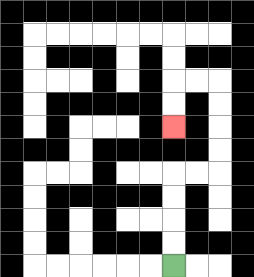{'start': '[7, 11]', 'end': '[7, 5]', 'path_directions': 'U,U,U,U,R,R,U,U,U,U,L,L,D,D', 'path_coordinates': '[[7, 11], [7, 10], [7, 9], [7, 8], [7, 7], [8, 7], [9, 7], [9, 6], [9, 5], [9, 4], [9, 3], [8, 3], [7, 3], [7, 4], [7, 5]]'}